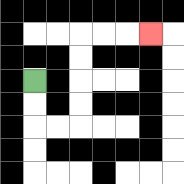{'start': '[1, 3]', 'end': '[6, 1]', 'path_directions': 'D,D,R,R,U,U,U,U,R,R,R', 'path_coordinates': '[[1, 3], [1, 4], [1, 5], [2, 5], [3, 5], [3, 4], [3, 3], [3, 2], [3, 1], [4, 1], [5, 1], [6, 1]]'}